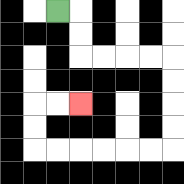{'start': '[2, 0]', 'end': '[3, 4]', 'path_directions': 'R,D,D,R,R,R,R,D,D,D,D,L,L,L,L,L,L,U,U,R,R', 'path_coordinates': '[[2, 0], [3, 0], [3, 1], [3, 2], [4, 2], [5, 2], [6, 2], [7, 2], [7, 3], [7, 4], [7, 5], [7, 6], [6, 6], [5, 6], [4, 6], [3, 6], [2, 6], [1, 6], [1, 5], [1, 4], [2, 4], [3, 4]]'}